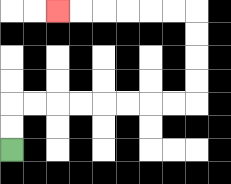{'start': '[0, 6]', 'end': '[2, 0]', 'path_directions': 'U,U,R,R,R,R,R,R,R,R,U,U,U,U,L,L,L,L,L,L', 'path_coordinates': '[[0, 6], [0, 5], [0, 4], [1, 4], [2, 4], [3, 4], [4, 4], [5, 4], [6, 4], [7, 4], [8, 4], [8, 3], [8, 2], [8, 1], [8, 0], [7, 0], [6, 0], [5, 0], [4, 0], [3, 0], [2, 0]]'}